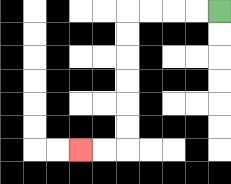{'start': '[9, 0]', 'end': '[3, 6]', 'path_directions': 'L,L,L,L,D,D,D,D,D,D,L,L', 'path_coordinates': '[[9, 0], [8, 0], [7, 0], [6, 0], [5, 0], [5, 1], [5, 2], [5, 3], [5, 4], [5, 5], [5, 6], [4, 6], [3, 6]]'}